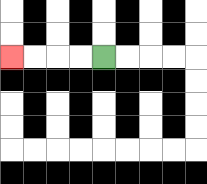{'start': '[4, 2]', 'end': '[0, 2]', 'path_directions': 'L,L,L,L', 'path_coordinates': '[[4, 2], [3, 2], [2, 2], [1, 2], [0, 2]]'}